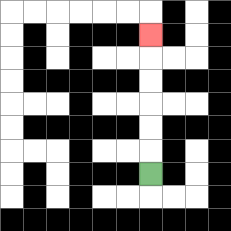{'start': '[6, 7]', 'end': '[6, 1]', 'path_directions': 'U,U,U,U,U,U', 'path_coordinates': '[[6, 7], [6, 6], [6, 5], [6, 4], [6, 3], [6, 2], [6, 1]]'}